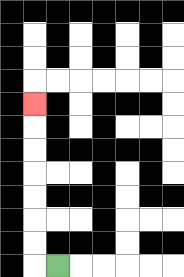{'start': '[2, 11]', 'end': '[1, 4]', 'path_directions': 'L,U,U,U,U,U,U,U', 'path_coordinates': '[[2, 11], [1, 11], [1, 10], [1, 9], [1, 8], [1, 7], [1, 6], [1, 5], [1, 4]]'}